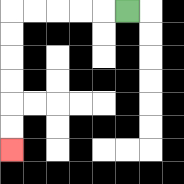{'start': '[5, 0]', 'end': '[0, 6]', 'path_directions': 'L,L,L,L,L,D,D,D,D,D,D', 'path_coordinates': '[[5, 0], [4, 0], [3, 0], [2, 0], [1, 0], [0, 0], [0, 1], [0, 2], [0, 3], [0, 4], [0, 5], [0, 6]]'}